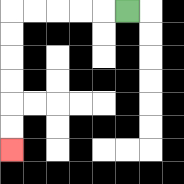{'start': '[5, 0]', 'end': '[0, 6]', 'path_directions': 'L,L,L,L,L,D,D,D,D,D,D', 'path_coordinates': '[[5, 0], [4, 0], [3, 0], [2, 0], [1, 0], [0, 0], [0, 1], [0, 2], [0, 3], [0, 4], [0, 5], [0, 6]]'}